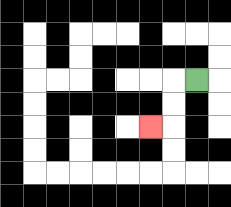{'start': '[8, 3]', 'end': '[6, 5]', 'path_directions': 'L,D,D,L', 'path_coordinates': '[[8, 3], [7, 3], [7, 4], [7, 5], [6, 5]]'}